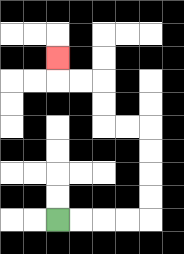{'start': '[2, 9]', 'end': '[2, 2]', 'path_directions': 'R,R,R,R,U,U,U,U,L,L,U,U,L,L,U', 'path_coordinates': '[[2, 9], [3, 9], [4, 9], [5, 9], [6, 9], [6, 8], [6, 7], [6, 6], [6, 5], [5, 5], [4, 5], [4, 4], [4, 3], [3, 3], [2, 3], [2, 2]]'}